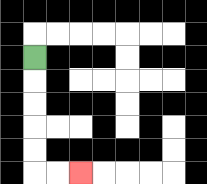{'start': '[1, 2]', 'end': '[3, 7]', 'path_directions': 'D,D,D,D,D,R,R', 'path_coordinates': '[[1, 2], [1, 3], [1, 4], [1, 5], [1, 6], [1, 7], [2, 7], [3, 7]]'}